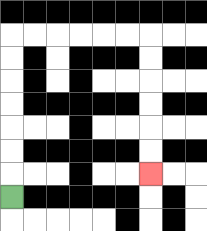{'start': '[0, 8]', 'end': '[6, 7]', 'path_directions': 'U,U,U,U,U,U,U,R,R,R,R,R,R,D,D,D,D,D,D', 'path_coordinates': '[[0, 8], [0, 7], [0, 6], [0, 5], [0, 4], [0, 3], [0, 2], [0, 1], [1, 1], [2, 1], [3, 1], [4, 1], [5, 1], [6, 1], [6, 2], [6, 3], [6, 4], [6, 5], [6, 6], [6, 7]]'}